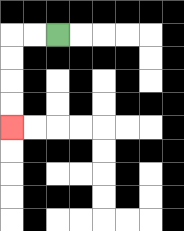{'start': '[2, 1]', 'end': '[0, 5]', 'path_directions': 'L,L,D,D,D,D', 'path_coordinates': '[[2, 1], [1, 1], [0, 1], [0, 2], [0, 3], [0, 4], [0, 5]]'}